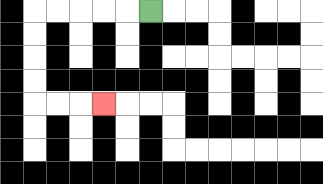{'start': '[6, 0]', 'end': '[4, 4]', 'path_directions': 'L,L,L,L,L,D,D,D,D,R,R,R', 'path_coordinates': '[[6, 0], [5, 0], [4, 0], [3, 0], [2, 0], [1, 0], [1, 1], [1, 2], [1, 3], [1, 4], [2, 4], [3, 4], [4, 4]]'}